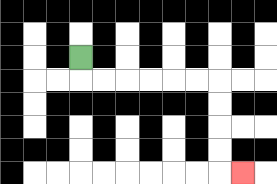{'start': '[3, 2]', 'end': '[10, 7]', 'path_directions': 'D,R,R,R,R,R,R,D,D,D,D,R', 'path_coordinates': '[[3, 2], [3, 3], [4, 3], [5, 3], [6, 3], [7, 3], [8, 3], [9, 3], [9, 4], [9, 5], [9, 6], [9, 7], [10, 7]]'}